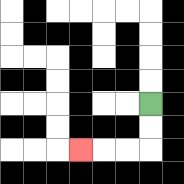{'start': '[6, 4]', 'end': '[3, 6]', 'path_directions': 'D,D,L,L,L', 'path_coordinates': '[[6, 4], [6, 5], [6, 6], [5, 6], [4, 6], [3, 6]]'}